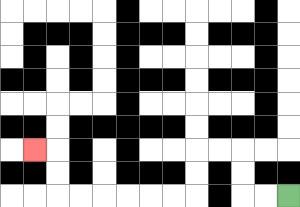{'start': '[12, 8]', 'end': '[1, 6]', 'path_directions': 'L,L,U,U,L,L,D,D,L,L,L,L,L,L,U,U,L', 'path_coordinates': '[[12, 8], [11, 8], [10, 8], [10, 7], [10, 6], [9, 6], [8, 6], [8, 7], [8, 8], [7, 8], [6, 8], [5, 8], [4, 8], [3, 8], [2, 8], [2, 7], [2, 6], [1, 6]]'}